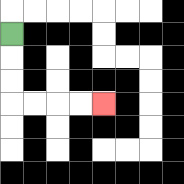{'start': '[0, 1]', 'end': '[4, 4]', 'path_directions': 'D,D,D,R,R,R,R', 'path_coordinates': '[[0, 1], [0, 2], [0, 3], [0, 4], [1, 4], [2, 4], [3, 4], [4, 4]]'}